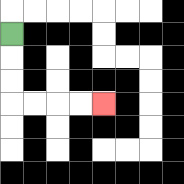{'start': '[0, 1]', 'end': '[4, 4]', 'path_directions': 'D,D,D,R,R,R,R', 'path_coordinates': '[[0, 1], [0, 2], [0, 3], [0, 4], [1, 4], [2, 4], [3, 4], [4, 4]]'}